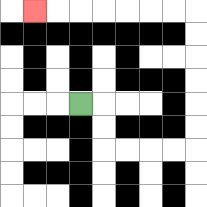{'start': '[3, 4]', 'end': '[1, 0]', 'path_directions': 'R,D,D,R,R,R,R,U,U,U,U,U,U,L,L,L,L,L,L,L', 'path_coordinates': '[[3, 4], [4, 4], [4, 5], [4, 6], [5, 6], [6, 6], [7, 6], [8, 6], [8, 5], [8, 4], [8, 3], [8, 2], [8, 1], [8, 0], [7, 0], [6, 0], [5, 0], [4, 0], [3, 0], [2, 0], [1, 0]]'}